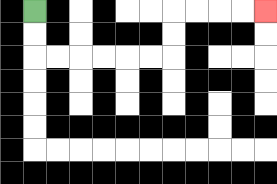{'start': '[1, 0]', 'end': '[11, 0]', 'path_directions': 'D,D,R,R,R,R,R,R,U,U,R,R,R,R', 'path_coordinates': '[[1, 0], [1, 1], [1, 2], [2, 2], [3, 2], [4, 2], [5, 2], [6, 2], [7, 2], [7, 1], [7, 0], [8, 0], [9, 0], [10, 0], [11, 0]]'}